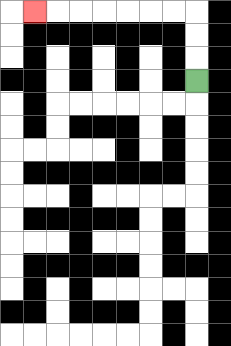{'start': '[8, 3]', 'end': '[1, 0]', 'path_directions': 'U,U,U,L,L,L,L,L,L,L', 'path_coordinates': '[[8, 3], [8, 2], [8, 1], [8, 0], [7, 0], [6, 0], [5, 0], [4, 0], [3, 0], [2, 0], [1, 0]]'}